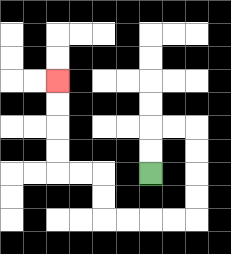{'start': '[6, 7]', 'end': '[2, 3]', 'path_directions': 'U,U,R,R,D,D,D,D,L,L,L,L,U,U,L,L,U,U,U,U', 'path_coordinates': '[[6, 7], [6, 6], [6, 5], [7, 5], [8, 5], [8, 6], [8, 7], [8, 8], [8, 9], [7, 9], [6, 9], [5, 9], [4, 9], [4, 8], [4, 7], [3, 7], [2, 7], [2, 6], [2, 5], [2, 4], [2, 3]]'}